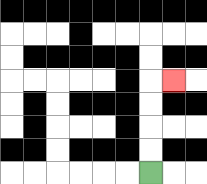{'start': '[6, 7]', 'end': '[7, 3]', 'path_directions': 'U,U,U,U,R', 'path_coordinates': '[[6, 7], [6, 6], [6, 5], [6, 4], [6, 3], [7, 3]]'}